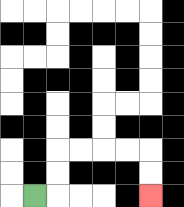{'start': '[1, 8]', 'end': '[6, 8]', 'path_directions': 'R,U,U,R,R,R,R,D,D', 'path_coordinates': '[[1, 8], [2, 8], [2, 7], [2, 6], [3, 6], [4, 6], [5, 6], [6, 6], [6, 7], [6, 8]]'}